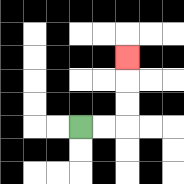{'start': '[3, 5]', 'end': '[5, 2]', 'path_directions': 'R,R,U,U,U', 'path_coordinates': '[[3, 5], [4, 5], [5, 5], [5, 4], [5, 3], [5, 2]]'}